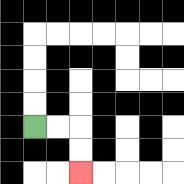{'start': '[1, 5]', 'end': '[3, 7]', 'path_directions': 'R,R,D,D', 'path_coordinates': '[[1, 5], [2, 5], [3, 5], [3, 6], [3, 7]]'}